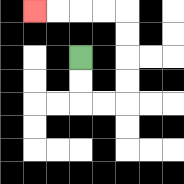{'start': '[3, 2]', 'end': '[1, 0]', 'path_directions': 'D,D,R,R,U,U,U,U,L,L,L,L', 'path_coordinates': '[[3, 2], [3, 3], [3, 4], [4, 4], [5, 4], [5, 3], [5, 2], [5, 1], [5, 0], [4, 0], [3, 0], [2, 0], [1, 0]]'}